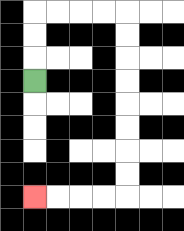{'start': '[1, 3]', 'end': '[1, 8]', 'path_directions': 'U,U,U,R,R,R,R,D,D,D,D,D,D,D,D,L,L,L,L', 'path_coordinates': '[[1, 3], [1, 2], [1, 1], [1, 0], [2, 0], [3, 0], [4, 0], [5, 0], [5, 1], [5, 2], [5, 3], [5, 4], [5, 5], [5, 6], [5, 7], [5, 8], [4, 8], [3, 8], [2, 8], [1, 8]]'}